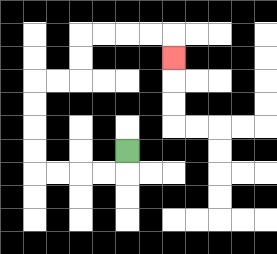{'start': '[5, 6]', 'end': '[7, 2]', 'path_directions': 'D,L,L,L,L,U,U,U,U,R,R,U,U,R,R,R,R,D', 'path_coordinates': '[[5, 6], [5, 7], [4, 7], [3, 7], [2, 7], [1, 7], [1, 6], [1, 5], [1, 4], [1, 3], [2, 3], [3, 3], [3, 2], [3, 1], [4, 1], [5, 1], [6, 1], [7, 1], [7, 2]]'}